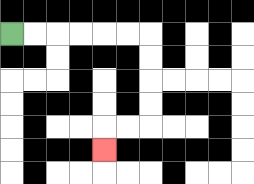{'start': '[0, 1]', 'end': '[4, 6]', 'path_directions': 'R,R,R,R,R,R,D,D,D,D,L,L,D', 'path_coordinates': '[[0, 1], [1, 1], [2, 1], [3, 1], [4, 1], [5, 1], [6, 1], [6, 2], [6, 3], [6, 4], [6, 5], [5, 5], [4, 5], [4, 6]]'}